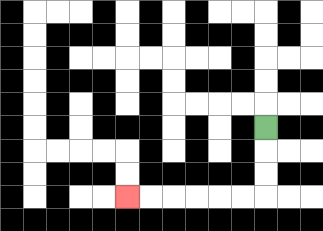{'start': '[11, 5]', 'end': '[5, 8]', 'path_directions': 'D,D,D,L,L,L,L,L,L', 'path_coordinates': '[[11, 5], [11, 6], [11, 7], [11, 8], [10, 8], [9, 8], [8, 8], [7, 8], [6, 8], [5, 8]]'}